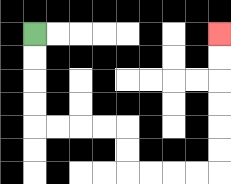{'start': '[1, 1]', 'end': '[9, 1]', 'path_directions': 'D,D,D,D,R,R,R,R,D,D,R,R,R,R,U,U,U,U,U,U', 'path_coordinates': '[[1, 1], [1, 2], [1, 3], [1, 4], [1, 5], [2, 5], [3, 5], [4, 5], [5, 5], [5, 6], [5, 7], [6, 7], [7, 7], [8, 7], [9, 7], [9, 6], [9, 5], [9, 4], [9, 3], [9, 2], [9, 1]]'}